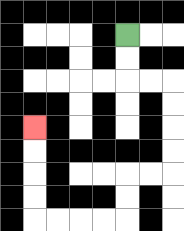{'start': '[5, 1]', 'end': '[1, 5]', 'path_directions': 'D,D,R,R,D,D,D,D,L,L,D,D,L,L,L,L,U,U,U,U', 'path_coordinates': '[[5, 1], [5, 2], [5, 3], [6, 3], [7, 3], [7, 4], [7, 5], [7, 6], [7, 7], [6, 7], [5, 7], [5, 8], [5, 9], [4, 9], [3, 9], [2, 9], [1, 9], [1, 8], [1, 7], [1, 6], [1, 5]]'}